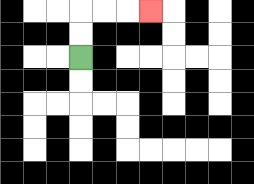{'start': '[3, 2]', 'end': '[6, 0]', 'path_directions': 'U,U,R,R,R', 'path_coordinates': '[[3, 2], [3, 1], [3, 0], [4, 0], [5, 0], [6, 0]]'}